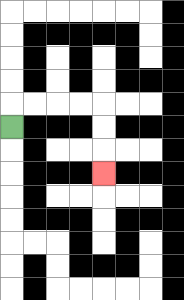{'start': '[0, 5]', 'end': '[4, 7]', 'path_directions': 'U,R,R,R,R,D,D,D', 'path_coordinates': '[[0, 5], [0, 4], [1, 4], [2, 4], [3, 4], [4, 4], [4, 5], [4, 6], [4, 7]]'}